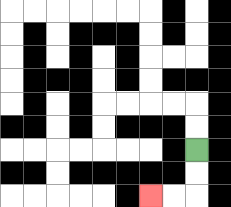{'start': '[8, 6]', 'end': '[6, 8]', 'path_directions': 'D,D,L,L', 'path_coordinates': '[[8, 6], [8, 7], [8, 8], [7, 8], [6, 8]]'}